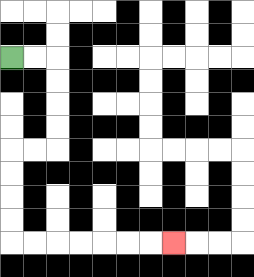{'start': '[0, 2]', 'end': '[7, 10]', 'path_directions': 'R,R,D,D,D,D,L,L,D,D,D,D,R,R,R,R,R,R,R', 'path_coordinates': '[[0, 2], [1, 2], [2, 2], [2, 3], [2, 4], [2, 5], [2, 6], [1, 6], [0, 6], [0, 7], [0, 8], [0, 9], [0, 10], [1, 10], [2, 10], [3, 10], [4, 10], [5, 10], [6, 10], [7, 10]]'}